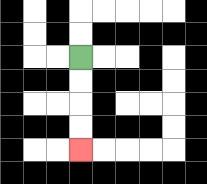{'start': '[3, 2]', 'end': '[3, 6]', 'path_directions': 'D,D,D,D', 'path_coordinates': '[[3, 2], [3, 3], [3, 4], [3, 5], [3, 6]]'}